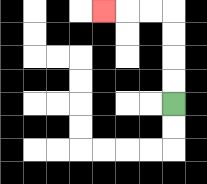{'start': '[7, 4]', 'end': '[4, 0]', 'path_directions': 'U,U,U,U,L,L,L', 'path_coordinates': '[[7, 4], [7, 3], [7, 2], [7, 1], [7, 0], [6, 0], [5, 0], [4, 0]]'}